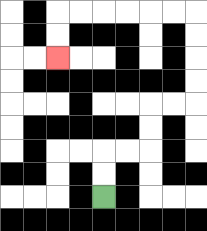{'start': '[4, 8]', 'end': '[2, 2]', 'path_directions': 'U,U,R,R,U,U,R,R,U,U,U,U,L,L,L,L,L,L,D,D', 'path_coordinates': '[[4, 8], [4, 7], [4, 6], [5, 6], [6, 6], [6, 5], [6, 4], [7, 4], [8, 4], [8, 3], [8, 2], [8, 1], [8, 0], [7, 0], [6, 0], [5, 0], [4, 0], [3, 0], [2, 0], [2, 1], [2, 2]]'}